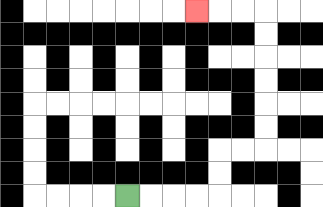{'start': '[5, 8]', 'end': '[8, 0]', 'path_directions': 'R,R,R,R,U,U,R,R,U,U,U,U,U,U,L,L,L', 'path_coordinates': '[[5, 8], [6, 8], [7, 8], [8, 8], [9, 8], [9, 7], [9, 6], [10, 6], [11, 6], [11, 5], [11, 4], [11, 3], [11, 2], [11, 1], [11, 0], [10, 0], [9, 0], [8, 0]]'}